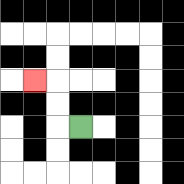{'start': '[3, 5]', 'end': '[1, 3]', 'path_directions': 'L,U,U,L', 'path_coordinates': '[[3, 5], [2, 5], [2, 4], [2, 3], [1, 3]]'}